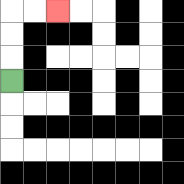{'start': '[0, 3]', 'end': '[2, 0]', 'path_directions': 'U,U,U,R,R', 'path_coordinates': '[[0, 3], [0, 2], [0, 1], [0, 0], [1, 0], [2, 0]]'}